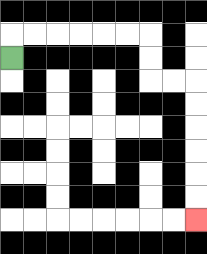{'start': '[0, 2]', 'end': '[8, 9]', 'path_directions': 'U,R,R,R,R,R,R,D,D,R,R,D,D,D,D,D,D', 'path_coordinates': '[[0, 2], [0, 1], [1, 1], [2, 1], [3, 1], [4, 1], [5, 1], [6, 1], [6, 2], [6, 3], [7, 3], [8, 3], [8, 4], [8, 5], [8, 6], [8, 7], [8, 8], [8, 9]]'}